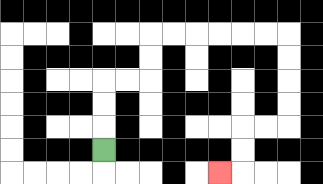{'start': '[4, 6]', 'end': '[9, 7]', 'path_directions': 'U,U,U,R,R,U,U,R,R,R,R,R,R,D,D,D,D,L,L,D,D,L', 'path_coordinates': '[[4, 6], [4, 5], [4, 4], [4, 3], [5, 3], [6, 3], [6, 2], [6, 1], [7, 1], [8, 1], [9, 1], [10, 1], [11, 1], [12, 1], [12, 2], [12, 3], [12, 4], [12, 5], [11, 5], [10, 5], [10, 6], [10, 7], [9, 7]]'}